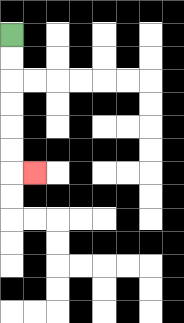{'start': '[0, 1]', 'end': '[1, 7]', 'path_directions': 'D,D,D,D,D,D,R', 'path_coordinates': '[[0, 1], [0, 2], [0, 3], [0, 4], [0, 5], [0, 6], [0, 7], [1, 7]]'}